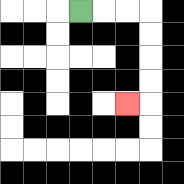{'start': '[3, 0]', 'end': '[5, 4]', 'path_directions': 'R,R,R,D,D,D,D,L', 'path_coordinates': '[[3, 0], [4, 0], [5, 0], [6, 0], [6, 1], [6, 2], [6, 3], [6, 4], [5, 4]]'}